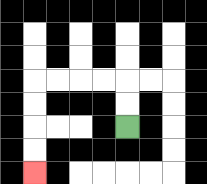{'start': '[5, 5]', 'end': '[1, 7]', 'path_directions': 'U,U,L,L,L,L,D,D,D,D', 'path_coordinates': '[[5, 5], [5, 4], [5, 3], [4, 3], [3, 3], [2, 3], [1, 3], [1, 4], [1, 5], [1, 6], [1, 7]]'}